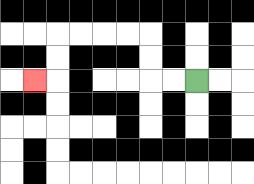{'start': '[8, 3]', 'end': '[1, 3]', 'path_directions': 'L,L,U,U,L,L,L,L,D,D,L', 'path_coordinates': '[[8, 3], [7, 3], [6, 3], [6, 2], [6, 1], [5, 1], [4, 1], [3, 1], [2, 1], [2, 2], [2, 3], [1, 3]]'}